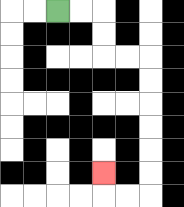{'start': '[2, 0]', 'end': '[4, 7]', 'path_directions': 'R,R,D,D,R,R,D,D,D,D,D,D,L,L,U', 'path_coordinates': '[[2, 0], [3, 0], [4, 0], [4, 1], [4, 2], [5, 2], [6, 2], [6, 3], [6, 4], [6, 5], [6, 6], [6, 7], [6, 8], [5, 8], [4, 8], [4, 7]]'}